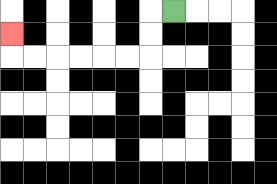{'start': '[7, 0]', 'end': '[0, 1]', 'path_directions': 'L,D,D,L,L,L,L,L,L,U', 'path_coordinates': '[[7, 0], [6, 0], [6, 1], [6, 2], [5, 2], [4, 2], [3, 2], [2, 2], [1, 2], [0, 2], [0, 1]]'}